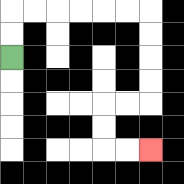{'start': '[0, 2]', 'end': '[6, 6]', 'path_directions': 'U,U,R,R,R,R,R,R,D,D,D,D,L,L,D,D,R,R', 'path_coordinates': '[[0, 2], [0, 1], [0, 0], [1, 0], [2, 0], [3, 0], [4, 0], [5, 0], [6, 0], [6, 1], [6, 2], [6, 3], [6, 4], [5, 4], [4, 4], [4, 5], [4, 6], [5, 6], [6, 6]]'}